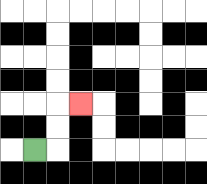{'start': '[1, 6]', 'end': '[3, 4]', 'path_directions': 'R,U,U,R', 'path_coordinates': '[[1, 6], [2, 6], [2, 5], [2, 4], [3, 4]]'}